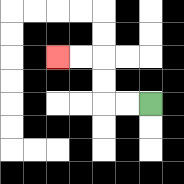{'start': '[6, 4]', 'end': '[2, 2]', 'path_directions': 'L,L,U,U,L,L', 'path_coordinates': '[[6, 4], [5, 4], [4, 4], [4, 3], [4, 2], [3, 2], [2, 2]]'}